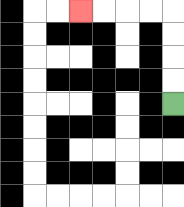{'start': '[7, 4]', 'end': '[3, 0]', 'path_directions': 'U,U,U,U,L,L,L,L', 'path_coordinates': '[[7, 4], [7, 3], [7, 2], [7, 1], [7, 0], [6, 0], [5, 0], [4, 0], [3, 0]]'}